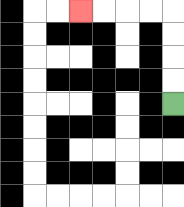{'start': '[7, 4]', 'end': '[3, 0]', 'path_directions': 'U,U,U,U,L,L,L,L', 'path_coordinates': '[[7, 4], [7, 3], [7, 2], [7, 1], [7, 0], [6, 0], [5, 0], [4, 0], [3, 0]]'}